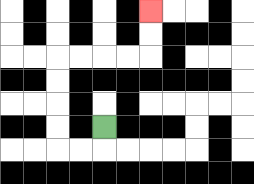{'start': '[4, 5]', 'end': '[6, 0]', 'path_directions': 'D,L,L,U,U,U,U,R,R,R,R,U,U', 'path_coordinates': '[[4, 5], [4, 6], [3, 6], [2, 6], [2, 5], [2, 4], [2, 3], [2, 2], [3, 2], [4, 2], [5, 2], [6, 2], [6, 1], [6, 0]]'}